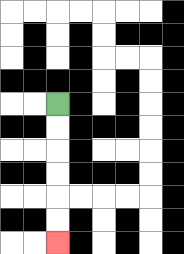{'start': '[2, 4]', 'end': '[2, 10]', 'path_directions': 'D,D,D,D,D,D', 'path_coordinates': '[[2, 4], [2, 5], [2, 6], [2, 7], [2, 8], [2, 9], [2, 10]]'}